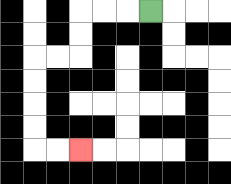{'start': '[6, 0]', 'end': '[3, 6]', 'path_directions': 'L,L,L,D,D,L,L,D,D,D,D,R,R', 'path_coordinates': '[[6, 0], [5, 0], [4, 0], [3, 0], [3, 1], [3, 2], [2, 2], [1, 2], [1, 3], [1, 4], [1, 5], [1, 6], [2, 6], [3, 6]]'}